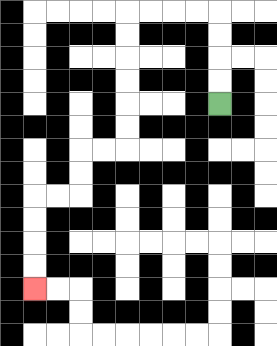{'start': '[9, 4]', 'end': '[1, 12]', 'path_directions': 'U,U,U,U,L,L,L,L,D,D,D,D,D,D,L,L,D,D,L,L,D,D,D,D', 'path_coordinates': '[[9, 4], [9, 3], [9, 2], [9, 1], [9, 0], [8, 0], [7, 0], [6, 0], [5, 0], [5, 1], [5, 2], [5, 3], [5, 4], [5, 5], [5, 6], [4, 6], [3, 6], [3, 7], [3, 8], [2, 8], [1, 8], [1, 9], [1, 10], [1, 11], [1, 12]]'}